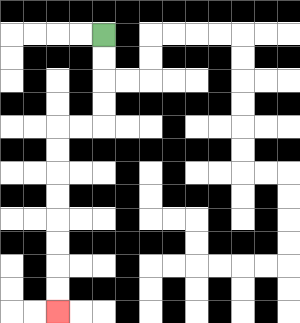{'start': '[4, 1]', 'end': '[2, 13]', 'path_directions': 'D,D,D,D,L,L,D,D,D,D,D,D,D,D', 'path_coordinates': '[[4, 1], [4, 2], [4, 3], [4, 4], [4, 5], [3, 5], [2, 5], [2, 6], [2, 7], [2, 8], [2, 9], [2, 10], [2, 11], [2, 12], [2, 13]]'}